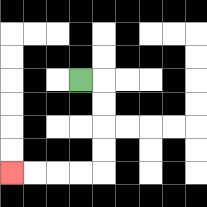{'start': '[3, 3]', 'end': '[0, 7]', 'path_directions': 'R,D,D,D,D,L,L,L,L', 'path_coordinates': '[[3, 3], [4, 3], [4, 4], [4, 5], [4, 6], [4, 7], [3, 7], [2, 7], [1, 7], [0, 7]]'}